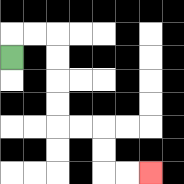{'start': '[0, 2]', 'end': '[6, 7]', 'path_directions': 'U,R,R,D,D,D,D,R,R,D,D,R,R', 'path_coordinates': '[[0, 2], [0, 1], [1, 1], [2, 1], [2, 2], [2, 3], [2, 4], [2, 5], [3, 5], [4, 5], [4, 6], [4, 7], [5, 7], [6, 7]]'}